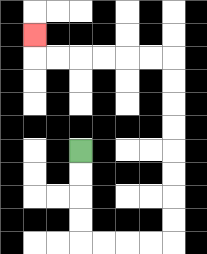{'start': '[3, 6]', 'end': '[1, 1]', 'path_directions': 'D,D,D,D,R,R,R,R,U,U,U,U,U,U,U,U,L,L,L,L,L,L,U', 'path_coordinates': '[[3, 6], [3, 7], [3, 8], [3, 9], [3, 10], [4, 10], [5, 10], [6, 10], [7, 10], [7, 9], [7, 8], [7, 7], [7, 6], [7, 5], [7, 4], [7, 3], [7, 2], [6, 2], [5, 2], [4, 2], [3, 2], [2, 2], [1, 2], [1, 1]]'}